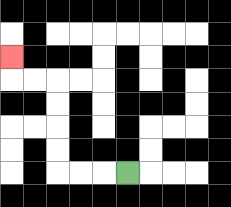{'start': '[5, 7]', 'end': '[0, 2]', 'path_directions': 'L,L,L,U,U,U,U,L,L,U', 'path_coordinates': '[[5, 7], [4, 7], [3, 7], [2, 7], [2, 6], [2, 5], [2, 4], [2, 3], [1, 3], [0, 3], [0, 2]]'}